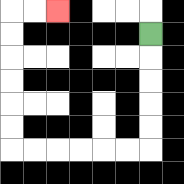{'start': '[6, 1]', 'end': '[2, 0]', 'path_directions': 'D,D,D,D,D,L,L,L,L,L,L,U,U,U,U,U,U,R,R', 'path_coordinates': '[[6, 1], [6, 2], [6, 3], [6, 4], [6, 5], [6, 6], [5, 6], [4, 6], [3, 6], [2, 6], [1, 6], [0, 6], [0, 5], [0, 4], [0, 3], [0, 2], [0, 1], [0, 0], [1, 0], [2, 0]]'}